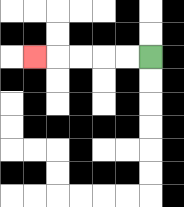{'start': '[6, 2]', 'end': '[1, 2]', 'path_directions': 'L,L,L,L,L', 'path_coordinates': '[[6, 2], [5, 2], [4, 2], [3, 2], [2, 2], [1, 2]]'}